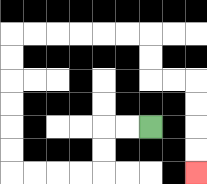{'start': '[6, 5]', 'end': '[8, 7]', 'path_directions': 'L,L,D,D,L,L,L,L,U,U,U,U,U,U,R,R,R,R,R,R,D,D,R,R,D,D,D,D', 'path_coordinates': '[[6, 5], [5, 5], [4, 5], [4, 6], [4, 7], [3, 7], [2, 7], [1, 7], [0, 7], [0, 6], [0, 5], [0, 4], [0, 3], [0, 2], [0, 1], [1, 1], [2, 1], [3, 1], [4, 1], [5, 1], [6, 1], [6, 2], [6, 3], [7, 3], [8, 3], [8, 4], [8, 5], [8, 6], [8, 7]]'}